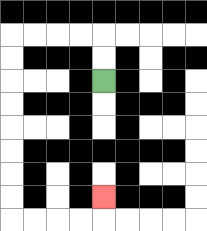{'start': '[4, 3]', 'end': '[4, 8]', 'path_directions': 'U,U,L,L,L,L,D,D,D,D,D,D,D,D,R,R,R,R,U', 'path_coordinates': '[[4, 3], [4, 2], [4, 1], [3, 1], [2, 1], [1, 1], [0, 1], [0, 2], [0, 3], [0, 4], [0, 5], [0, 6], [0, 7], [0, 8], [0, 9], [1, 9], [2, 9], [3, 9], [4, 9], [4, 8]]'}